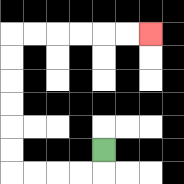{'start': '[4, 6]', 'end': '[6, 1]', 'path_directions': 'D,L,L,L,L,U,U,U,U,U,U,R,R,R,R,R,R', 'path_coordinates': '[[4, 6], [4, 7], [3, 7], [2, 7], [1, 7], [0, 7], [0, 6], [0, 5], [0, 4], [0, 3], [0, 2], [0, 1], [1, 1], [2, 1], [3, 1], [4, 1], [5, 1], [6, 1]]'}